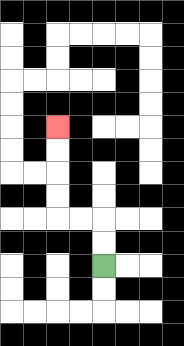{'start': '[4, 11]', 'end': '[2, 5]', 'path_directions': 'U,U,L,L,U,U,U,U', 'path_coordinates': '[[4, 11], [4, 10], [4, 9], [3, 9], [2, 9], [2, 8], [2, 7], [2, 6], [2, 5]]'}